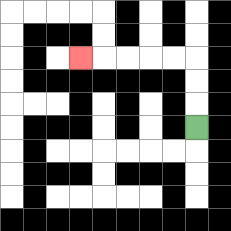{'start': '[8, 5]', 'end': '[3, 2]', 'path_directions': 'U,U,U,L,L,L,L,L', 'path_coordinates': '[[8, 5], [8, 4], [8, 3], [8, 2], [7, 2], [6, 2], [5, 2], [4, 2], [3, 2]]'}